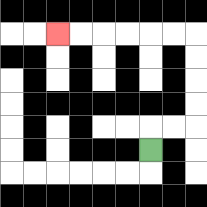{'start': '[6, 6]', 'end': '[2, 1]', 'path_directions': 'U,R,R,U,U,U,U,L,L,L,L,L,L', 'path_coordinates': '[[6, 6], [6, 5], [7, 5], [8, 5], [8, 4], [8, 3], [8, 2], [8, 1], [7, 1], [6, 1], [5, 1], [4, 1], [3, 1], [2, 1]]'}